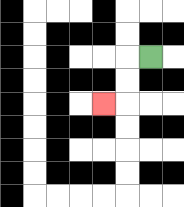{'start': '[6, 2]', 'end': '[4, 4]', 'path_directions': 'L,D,D,L', 'path_coordinates': '[[6, 2], [5, 2], [5, 3], [5, 4], [4, 4]]'}